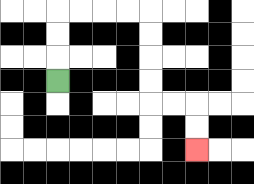{'start': '[2, 3]', 'end': '[8, 6]', 'path_directions': 'U,U,U,R,R,R,R,D,D,D,D,R,R,D,D', 'path_coordinates': '[[2, 3], [2, 2], [2, 1], [2, 0], [3, 0], [4, 0], [5, 0], [6, 0], [6, 1], [6, 2], [6, 3], [6, 4], [7, 4], [8, 4], [8, 5], [8, 6]]'}